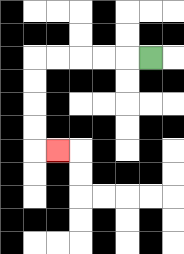{'start': '[6, 2]', 'end': '[2, 6]', 'path_directions': 'L,L,L,L,L,D,D,D,D,R', 'path_coordinates': '[[6, 2], [5, 2], [4, 2], [3, 2], [2, 2], [1, 2], [1, 3], [1, 4], [1, 5], [1, 6], [2, 6]]'}